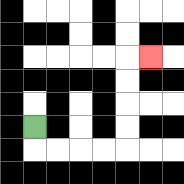{'start': '[1, 5]', 'end': '[6, 2]', 'path_directions': 'D,R,R,R,R,U,U,U,U,R', 'path_coordinates': '[[1, 5], [1, 6], [2, 6], [3, 6], [4, 6], [5, 6], [5, 5], [5, 4], [5, 3], [5, 2], [6, 2]]'}